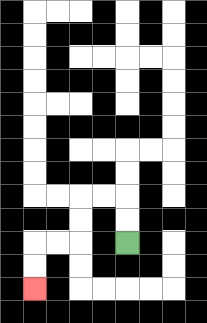{'start': '[5, 10]', 'end': '[1, 12]', 'path_directions': 'U,U,L,L,D,D,L,L,D,D', 'path_coordinates': '[[5, 10], [5, 9], [5, 8], [4, 8], [3, 8], [3, 9], [3, 10], [2, 10], [1, 10], [1, 11], [1, 12]]'}